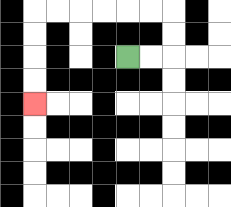{'start': '[5, 2]', 'end': '[1, 4]', 'path_directions': 'R,R,U,U,L,L,L,L,L,L,D,D,D,D', 'path_coordinates': '[[5, 2], [6, 2], [7, 2], [7, 1], [7, 0], [6, 0], [5, 0], [4, 0], [3, 0], [2, 0], [1, 0], [1, 1], [1, 2], [1, 3], [1, 4]]'}